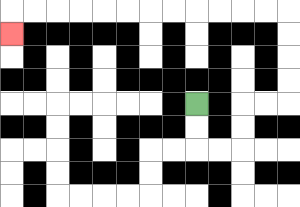{'start': '[8, 4]', 'end': '[0, 1]', 'path_directions': 'D,D,R,R,U,U,R,R,U,U,U,U,L,L,L,L,L,L,L,L,L,L,L,L,D', 'path_coordinates': '[[8, 4], [8, 5], [8, 6], [9, 6], [10, 6], [10, 5], [10, 4], [11, 4], [12, 4], [12, 3], [12, 2], [12, 1], [12, 0], [11, 0], [10, 0], [9, 0], [8, 0], [7, 0], [6, 0], [5, 0], [4, 0], [3, 0], [2, 0], [1, 0], [0, 0], [0, 1]]'}